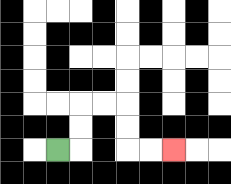{'start': '[2, 6]', 'end': '[7, 6]', 'path_directions': 'R,U,U,R,R,D,D,R,R', 'path_coordinates': '[[2, 6], [3, 6], [3, 5], [3, 4], [4, 4], [5, 4], [5, 5], [5, 6], [6, 6], [7, 6]]'}